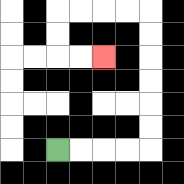{'start': '[2, 6]', 'end': '[4, 2]', 'path_directions': 'R,R,R,R,U,U,U,U,U,U,L,L,L,L,D,D,R,R', 'path_coordinates': '[[2, 6], [3, 6], [4, 6], [5, 6], [6, 6], [6, 5], [6, 4], [6, 3], [6, 2], [6, 1], [6, 0], [5, 0], [4, 0], [3, 0], [2, 0], [2, 1], [2, 2], [3, 2], [4, 2]]'}